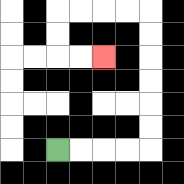{'start': '[2, 6]', 'end': '[4, 2]', 'path_directions': 'R,R,R,R,U,U,U,U,U,U,L,L,L,L,D,D,R,R', 'path_coordinates': '[[2, 6], [3, 6], [4, 6], [5, 6], [6, 6], [6, 5], [6, 4], [6, 3], [6, 2], [6, 1], [6, 0], [5, 0], [4, 0], [3, 0], [2, 0], [2, 1], [2, 2], [3, 2], [4, 2]]'}